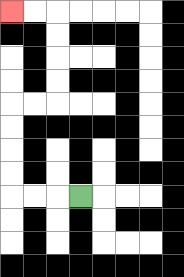{'start': '[3, 8]', 'end': '[0, 0]', 'path_directions': 'L,L,L,U,U,U,U,R,R,U,U,U,U,L,L', 'path_coordinates': '[[3, 8], [2, 8], [1, 8], [0, 8], [0, 7], [0, 6], [0, 5], [0, 4], [1, 4], [2, 4], [2, 3], [2, 2], [2, 1], [2, 0], [1, 0], [0, 0]]'}